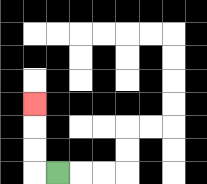{'start': '[2, 7]', 'end': '[1, 4]', 'path_directions': 'L,U,U,U', 'path_coordinates': '[[2, 7], [1, 7], [1, 6], [1, 5], [1, 4]]'}